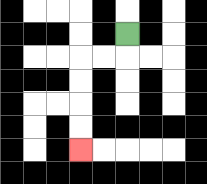{'start': '[5, 1]', 'end': '[3, 6]', 'path_directions': 'D,L,L,D,D,D,D', 'path_coordinates': '[[5, 1], [5, 2], [4, 2], [3, 2], [3, 3], [3, 4], [3, 5], [3, 6]]'}